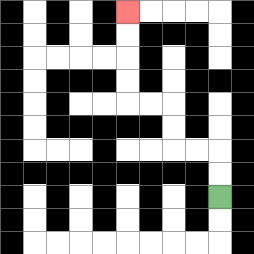{'start': '[9, 8]', 'end': '[5, 0]', 'path_directions': 'U,U,L,L,U,U,L,L,U,U,U,U', 'path_coordinates': '[[9, 8], [9, 7], [9, 6], [8, 6], [7, 6], [7, 5], [7, 4], [6, 4], [5, 4], [5, 3], [5, 2], [5, 1], [5, 0]]'}